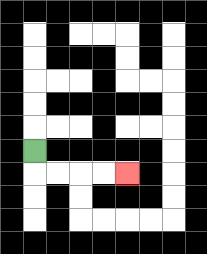{'start': '[1, 6]', 'end': '[5, 7]', 'path_directions': 'D,R,R,R,R', 'path_coordinates': '[[1, 6], [1, 7], [2, 7], [3, 7], [4, 7], [5, 7]]'}